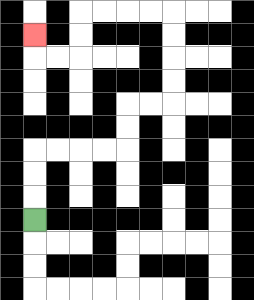{'start': '[1, 9]', 'end': '[1, 1]', 'path_directions': 'U,U,U,R,R,R,R,U,U,R,R,U,U,U,U,L,L,L,L,D,D,L,L,U', 'path_coordinates': '[[1, 9], [1, 8], [1, 7], [1, 6], [2, 6], [3, 6], [4, 6], [5, 6], [5, 5], [5, 4], [6, 4], [7, 4], [7, 3], [7, 2], [7, 1], [7, 0], [6, 0], [5, 0], [4, 0], [3, 0], [3, 1], [3, 2], [2, 2], [1, 2], [1, 1]]'}